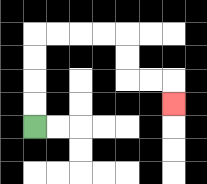{'start': '[1, 5]', 'end': '[7, 4]', 'path_directions': 'U,U,U,U,R,R,R,R,D,D,R,R,D', 'path_coordinates': '[[1, 5], [1, 4], [1, 3], [1, 2], [1, 1], [2, 1], [3, 1], [4, 1], [5, 1], [5, 2], [5, 3], [6, 3], [7, 3], [7, 4]]'}